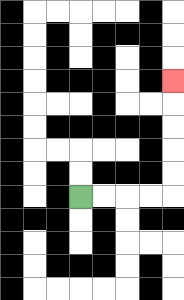{'start': '[3, 8]', 'end': '[7, 3]', 'path_directions': 'R,R,R,R,U,U,U,U,U', 'path_coordinates': '[[3, 8], [4, 8], [5, 8], [6, 8], [7, 8], [7, 7], [7, 6], [7, 5], [7, 4], [7, 3]]'}